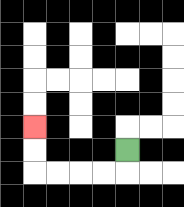{'start': '[5, 6]', 'end': '[1, 5]', 'path_directions': 'D,L,L,L,L,U,U', 'path_coordinates': '[[5, 6], [5, 7], [4, 7], [3, 7], [2, 7], [1, 7], [1, 6], [1, 5]]'}